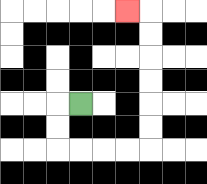{'start': '[3, 4]', 'end': '[5, 0]', 'path_directions': 'L,D,D,R,R,R,R,U,U,U,U,U,U,L', 'path_coordinates': '[[3, 4], [2, 4], [2, 5], [2, 6], [3, 6], [4, 6], [5, 6], [6, 6], [6, 5], [6, 4], [6, 3], [6, 2], [6, 1], [6, 0], [5, 0]]'}